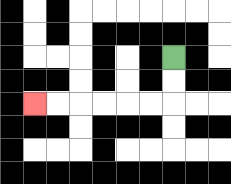{'start': '[7, 2]', 'end': '[1, 4]', 'path_directions': 'D,D,L,L,L,L,L,L', 'path_coordinates': '[[7, 2], [7, 3], [7, 4], [6, 4], [5, 4], [4, 4], [3, 4], [2, 4], [1, 4]]'}